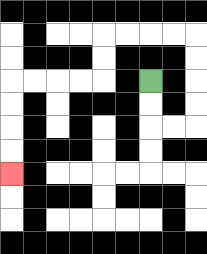{'start': '[6, 3]', 'end': '[0, 7]', 'path_directions': 'D,D,R,R,U,U,U,U,L,L,L,L,D,D,L,L,L,L,D,D,D,D', 'path_coordinates': '[[6, 3], [6, 4], [6, 5], [7, 5], [8, 5], [8, 4], [8, 3], [8, 2], [8, 1], [7, 1], [6, 1], [5, 1], [4, 1], [4, 2], [4, 3], [3, 3], [2, 3], [1, 3], [0, 3], [0, 4], [0, 5], [0, 6], [0, 7]]'}